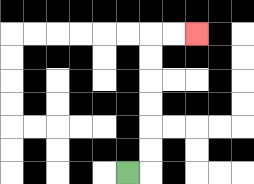{'start': '[5, 7]', 'end': '[8, 1]', 'path_directions': 'R,U,U,U,U,U,U,R,R', 'path_coordinates': '[[5, 7], [6, 7], [6, 6], [6, 5], [6, 4], [6, 3], [6, 2], [6, 1], [7, 1], [8, 1]]'}